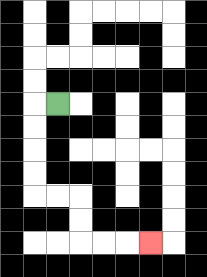{'start': '[2, 4]', 'end': '[6, 10]', 'path_directions': 'L,D,D,D,D,R,R,D,D,R,R,R', 'path_coordinates': '[[2, 4], [1, 4], [1, 5], [1, 6], [1, 7], [1, 8], [2, 8], [3, 8], [3, 9], [3, 10], [4, 10], [5, 10], [6, 10]]'}